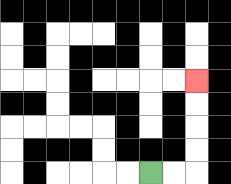{'start': '[6, 7]', 'end': '[8, 3]', 'path_directions': 'R,R,U,U,U,U', 'path_coordinates': '[[6, 7], [7, 7], [8, 7], [8, 6], [8, 5], [8, 4], [8, 3]]'}